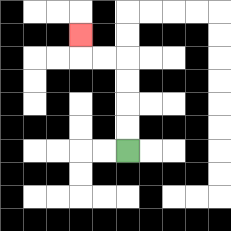{'start': '[5, 6]', 'end': '[3, 1]', 'path_directions': 'U,U,U,U,L,L,U', 'path_coordinates': '[[5, 6], [5, 5], [5, 4], [5, 3], [5, 2], [4, 2], [3, 2], [3, 1]]'}